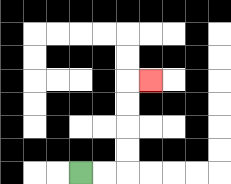{'start': '[3, 7]', 'end': '[6, 3]', 'path_directions': 'R,R,U,U,U,U,R', 'path_coordinates': '[[3, 7], [4, 7], [5, 7], [5, 6], [5, 5], [5, 4], [5, 3], [6, 3]]'}